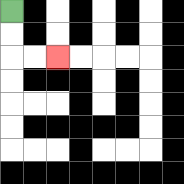{'start': '[0, 0]', 'end': '[2, 2]', 'path_directions': 'D,D,R,R', 'path_coordinates': '[[0, 0], [0, 1], [0, 2], [1, 2], [2, 2]]'}